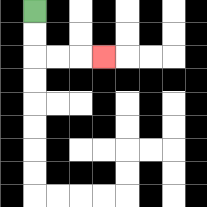{'start': '[1, 0]', 'end': '[4, 2]', 'path_directions': 'D,D,R,R,R', 'path_coordinates': '[[1, 0], [1, 1], [1, 2], [2, 2], [3, 2], [4, 2]]'}